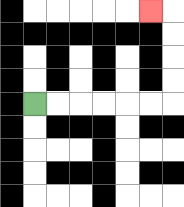{'start': '[1, 4]', 'end': '[6, 0]', 'path_directions': 'R,R,R,R,R,R,U,U,U,U,L', 'path_coordinates': '[[1, 4], [2, 4], [3, 4], [4, 4], [5, 4], [6, 4], [7, 4], [7, 3], [7, 2], [7, 1], [7, 0], [6, 0]]'}